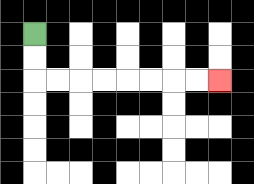{'start': '[1, 1]', 'end': '[9, 3]', 'path_directions': 'D,D,R,R,R,R,R,R,R,R', 'path_coordinates': '[[1, 1], [1, 2], [1, 3], [2, 3], [3, 3], [4, 3], [5, 3], [6, 3], [7, 3], [8, 3], [9, 3]]'}